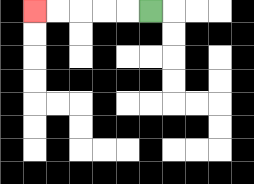{'start': '[6, 0]', 'end': '[1, 0]', 'path_directions': 'L,L,L,L,L', 'path_coordinates': '[[6, 0], [5, 0], [4, 0], [3, 0], [2, 0], [1, 0]]'}